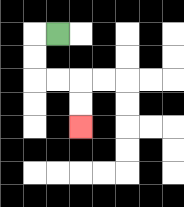{'start': '[2, 1]', 'end': '[3, 5]', 'path_directions': 'L,D,D,R,R,D,D', 'path_coordinates': '[[2, 1], [1, 1], [1, 2], [1, 3], [2, 3], [3, 3], [3, 4], [3, 5]]'}